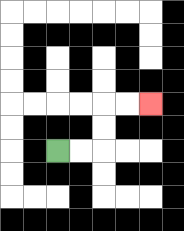{'start': '[2, 6]', 'end': '[6, 4]', 'path_directions': 'R,R,U,U,R,R', 'path_coordinates': '[[2, 6], [3, 6], [4, 6], [4, 5], [4, 4], [5, 4], [6, 4]]'}